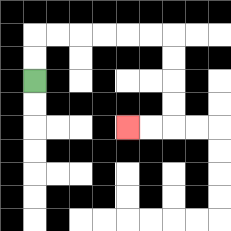{'start': '[1, 3]', 'end': '[5, 5]', 'path_directions': 'U,U,R,R,R,R,R,R,D,D,D,D,L,L', 'path_coordinates': '[[1, 3], [1, 2], [1, 1], [2, 1], [3, 1], [4, 1], [5, 1], [6, 1], [7, 1], [7, 2], [7, 3], [7, 4], [7, 5], [6, 5], [5, 5]]'}